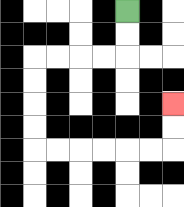{'start': '[5, 0]', 'end': '[7, 4]', 'path_directions': 'D,D,L,L,L,L,D,D,D,D,R,R,R,R,R,R,U,U', 'path_coordinates': '[[5, 0], [5, 1], [5, 2], [4, 2], [3, 2], [2, 2], [1, 2], [1, 3], [1, 4], [1, 5], [1, 6], [2, 6], [3, 6], [4, 6], [5, 6], [6, 6], [7, 6], [7, 5], [7, 4]]'}